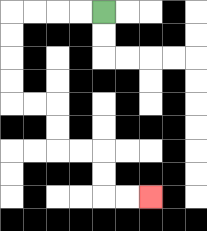{'start': '[4, 0]', 'end': '[6, 8]', 'path_directions': 'L,L,L,L,D,D,D,D,R,R,D,D,R,R,D,D,R,R', 'path_coordinates': '[[4, 0], [3, 0], [2, 0], [1, 0], [0, 0], [0, 1], [0, 2], [0, 3], [0, 4], [1, 4], [2, 4], [2, 5], [2, 6], [3, 6], [4, 6], [4, 7], [4, 8], [5, 8], [6, 8]]'}